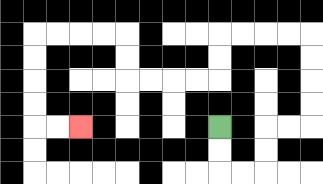{'start': '[9, 5]', 'end': '[3, 5]', 'path_directions': 'D,D,R,R,U,U,R,R,U,U,U,U,L,L,L,L,D,D,L,L,L,L,U,U,L,L,L,L,D,D,D,D,R,R', 'path_coordinates': '[[9, 5], [9, 6], [9, 7], [10, 7], [11, 7], [11, 6], [11, 5], [12, 5], [13, 5], [13, 4], [13, 3], [13, 2], [13, 1], [12, 1], [11, 1], [10, 1], [9, 1], [9, 2], [9, 3], [8, 3], [7, 3], [6, 3], [5, 3], [5, 2], [5, 1], [4, 1], [3, 1], [2, 1], [1, 1], [1, 2], [1, 3], [1, 4], [1, 5], [2, 5], [3, 5]]'}